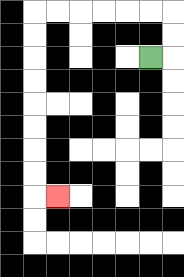{'start': '[6, 2]', 'end': '[2, 8]', 'path_directions': 'R,U,U,L,L,L,L,L,L,D,D,D,D,D,D,D,D,R', 'path_coordinates': '[[6, 2], [7, 2], [7, 1], [7, 0], [6, 0], [5, 0], [4, 0], [3, 0], [2, 0], [1, 0], [1, 1], [1, 2], [1, 3], [1, 4], [1, 5], [1, 6], [1, 7], [1, 8], [2, 8]]'}